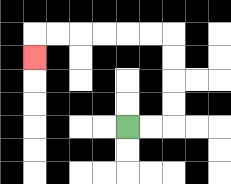{'start': '[5, 5]', 'end': '[1, 2]', 'path_directions': 'R,R,U,U,U,U,L,L,L,L,L,L,D', 'path_coordinates': '[[5, 5], [6, 5], [7, 5], [7, 4], [7, 3], [7, 2], [7, 1], [6, 1], [5, 1], [4, 1], [3, 1], [2, 1], [1, 1], [1, 2]]'}